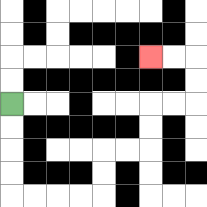{'start': '[0, 4]', 'end': '[6, 2]', 'path_directions': 'D,D,D,D,R,R,R,R,U,U,R,R,U,U,R,R,U,U,L,L', 'path_coordinates': '[[0, 4], [0, 5], [0, 6], [0, 7], [0, 8], [1, 8], [2, 8], [3, 8], [4, 8], [4, 7], [4, 6], [5, 6], [6, 6], [6, 5], [6, 4], [7, 4], [8, 4], [8, 3], [8, 2], [7, 2], [6, 2]]'}